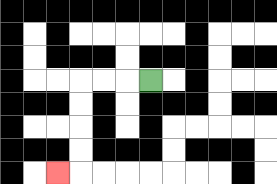{'start': '[6, 3]', 'end': '[2, 7]', 'path_directions': 'L,L,L,D,D,D,D,L', 'path_coordinates': '[[6, 3], [5, 3], [4, 3], [3, 3], [3, 4], [3, 5], [3, 6], [3, 7], [2, 7]]'}